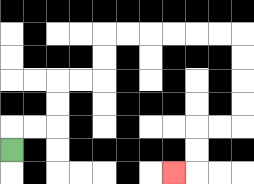{'start': '[0, 6]', 'end': '[7, 7]', 'path_directions': 'U,R,R,U,U,R,R,U,U,R,R,R,R,R,R,D,D,D,D,L,L,D,D,L', 'path_coordinates': '[[0, 6], [0, 5], [1, 5], [2, 5], [2, 4], [2, 3], [3, 3], [4, 3], [4, 2], [4, 1], [5, 1], [6, 1], [7, 1], [8, 1], [9, 1], [10, 1], [10, 2], [10, 3], [10, 4], [10, 5], [9, 5], [8, 5], [8, 6], [8, 7], [7, 7]]'}